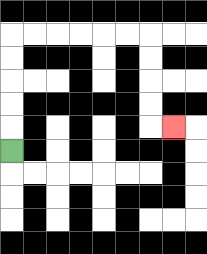{'start': '[0, 6]', 'end': '[7, 5]', 'path_directions': 'U,U,U,U,U,R,R,R,R,R,R,D,D,D,D,R', 'path_coordinates': '[[0, 6], [0, 5], [0, 4], [0, 3], [0, 2], [0, 1], [1, 1], [2, 1], [3, 1], [4, 1], [5, 1], [6, 1], [6, 2], [6, 3], [6, 4], [6, 5], [7, 5]]'}